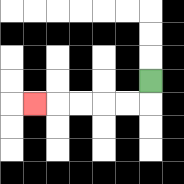{'start': '[6, 3]', 'end': '[1, 4]', 'path_directions': 'D,L,L,L,L,L', 'path_coordinates': '[[6, 3], [6, 4], [5, 4], [4, 4], [3, 4], [2, 4], [1, 4]]'}